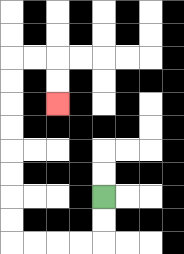{'start': '[4, 8]', 'end': '[2, 4]', 'path_directions': 'D,D,L,L,L,L,U,U,U,U,U,U,U,U,R,R,D,D', 'path_coordinates': '[[4, 8], [4, 9], [4, 10], [3, 10], [2, 10], [1, 10], [0, 10], [0, 9], [0, 8], [0, 7], [0, 6], [0, 5], [0, 4], [0, 3], [0, 2], [1, 2], [2, 2], [2, 3], [2, 4]]'}